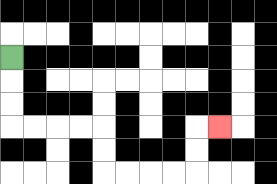{'start': '[0, 2]', 'end': '[9, 5]', 'path_directions': 'D,D,D,R,R,R,R,D,D,R,R,R,R,U,U,R', 'path_coordinates': '[[0, 2], [0, 3], [0, 4], [0, 5], [1, 5], [2, 5], [3, 5], [4, 5], [4, 6], [4, 7], [5, 7], [6, 7], [7, 7], [8, 7], [8, 6], [8, 5], [9, 5]]'}